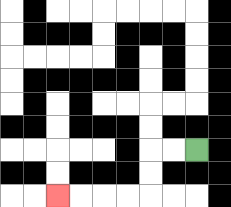{'start': '[8, 6]', 'end': '[2, 8]', 'path_directions': 'L,L,D,D,L,L,L,L', 'path_coordinates': '[[8, 6], [7, 6], [6, 6], [6, 7], [6, 8], [5, 8], [4, 8], [3, 8], [2, 8]]'}